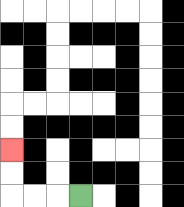{'start': '[3, 8]', 'end': '[0, 6]', 'path_directions': 'L,L,L,U,U', 'path_coordinates': '[[3, 8], [2, 8], [1, 8], [0, 8], [0, 7], [0, 6]]'}